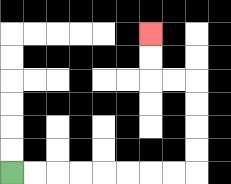{'start': '[0, 7]', 'end': '[6, 1]', 'path_directions': 'R,R,R,R,R,R,R,R,U,U,U,U,L,L,U,U', 'path_coordinates': '[[0, 7], [1, 7], [2, 7], [3, 7], [4, 7], [5, 7], [6, 7], [7, 7], [8, 7], [8, 6], [8, 5], [8, 4], [8, 3], [7, 3], [6, 3], [6, 2], [6, 1]]'}